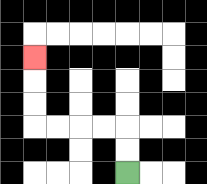{'start': '[5, 7]', 'end': '[1, 2]', 'path_directions': 'U,U,L,L,L,L,U,U,U', 'path_coordinates': '[[5, 7], [5, 6], [5, 5], [4, 5], [3, 5], [2, 5], [1, 5], [1, 4], [1, 3], [1, 2]]'}